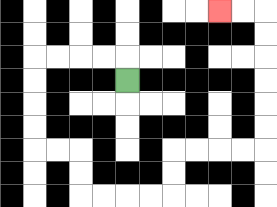{'start': '[5, 3]', 'end': '[9, 0]', 'path_directions': 'U,L,L,L,L,D,D,D,D,R,R,D,D,R,R,R,R,U,U,R,R,R,R,U,U,U,U,U,U,L,L', 'path_coordinates': '[[5, 3], [5, 2], [4, 2], [3, 2], [2, 2], [1, 2], [1, 3], [1, 4], [1, 5], [1, 6], [2, 6], [3, 6], [3, 7], [3, 8], [4, 8], [5, 8], [6, 8], [7, 8], [7, 7], [7, 6], [8, 6], [9, 6], [10, 6], [11, 6], [11, 5], [11, 4], [11, 3], [11, 2], [11, 1], [11, 0], [10, 0], [9, 0]]'}